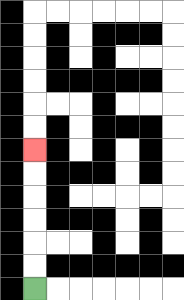{'start': '[1, 12]', 'end': '[1, 6]', 'path_directions': 'U,U,U,U,U,U', 'path_coordinates': '[[1, 12], [1, 11], [1, 10], [1, 9], [1, 8], [1, 7], [1, 6]]'}